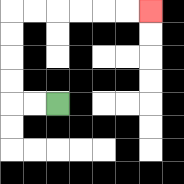{'start': '[2, 4]', 'end': '[6, 0]', 'path_directions': 'L,L,U,U,U,U,R,R,R,R,R,R', 'path_coordinates': '[[2, 4], [1, 4], [0, 4], [0, 3], [0, 2], [0, 1], [0, 0], [1, 0], [2, 0], [3, 0], [4, 0], [5, 0], [6, 0]]'}